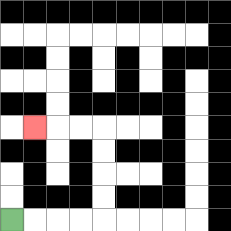{'start': '[0, 9]', 'end': '[1, 5]', 'path_directions': 'R,R,R,R,U,U,U,U,L,L,L', 'path_coordinates': '[[0, 9], [1, 9], [2, 9], [3, 9], [4, 9], [4, 8], [4, 7], [4, 6], [4, 5], [3, 5], [2, 5], [1, 5]]'}